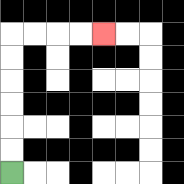{'start': '[0, 7]', 'end': '[4, 1]', 'path_directions': 'U,U,U,U,U,U,R,R,R,R', 'path_coordinates': '[[0, 7], [0, 6], [0, 5], [0, 4], [0, 3], [0, 2], [0, 1], [1, 1], [2, 1], [3, 1], [4, 1]]'}